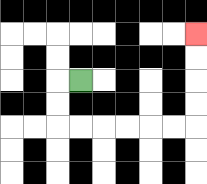{'start': '[3, 3]', 'end': '[8, 1]', 'path_directions': 'L,D,D,R,R,R,R,R,R,U,U,U,U', 'path_coordinates': '[[3, 3], [2, 3], [2, 4], [2, 5], [3, 5], [4, 5], [5, 5], [6, 5], [7, 5], [8, 5], [8, 4], [8, 3], [8, 2], [8, 1]]'}